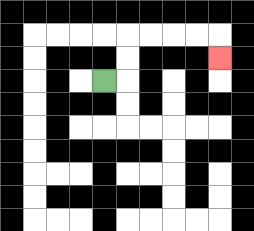{'start': '[4, 3]', 'end': '[9, 2]', 'path_directions': 'R,U,U,R,R,R,R,D', 'path_coordinates': '[[4, 3], [5, 3], [5, 2], [5, 1], [6, 1], [7, 1], [8, 1], [9, 1], [9, 2]]'}